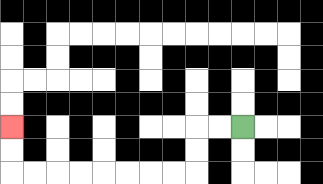{'start': '[10, 5]', 'end': '[0, 5]', 'path_directions': 'L,L,D,D,L,L,L,L,L,L,L,L,U,U', 'path_coordinates': '[[10, 5], [9, 5], [8, 5], [8, 6], [8, 7], [7, 7], [6, 7], [5, 7], [4, 7], [3, 7], [2, 7], [1, 7], [0, 7], [0, 6], [0, 5]]'}